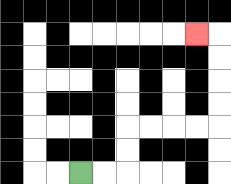{'start': '[3, 7]', 'end': '[8, 1]', 'path_directions': 'R,R,U,U,R,R,R,R,U,U,U,U,L', 'path_coordinates': '[[3, 7], [4, 7], [5, 7], [5, 6], [5, 5], [6, 5], [7, 5], [8, 5], [9, 5], [9, 4], [9, 3], [9, 2], [9, 1], [8, 1]]'}